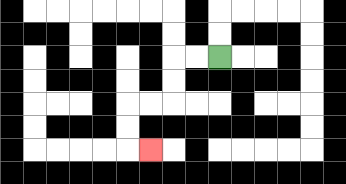{'start': '[9, 2]', 'end': '[6, 6]', 'path_directions': 'L,L,D,D,L,L,D,D,R', 'path_coordinates': '[[9, 2], [8, 2], [7, 2], [7, 3], [7, 4], [6, 4], [5, 4], [5, 5], [5, 6], [6, 6]]'}